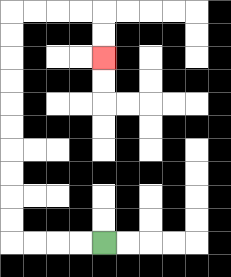{'start': '[4, 10]', 'end': '[4, 2]', 'path_directions': 'L,L,L,L,U,U,U,U,U,U,U,U,U,U,R,R,R,R,D,D', 'path_coordinates': '[[4, 10], [3, 10], [2, 10], [1, 10], [0, 10], [0, 9], [0, 8], [0, 7], [0, 6], [0, 5], [0, 4], [0, 3], [0, 2], [0, 1], [0, 0], [1, 0], [2, 0], [3, 0], [4, 0], [4, 1], [4, 2]]'}